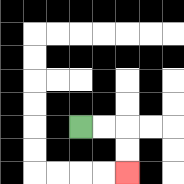{'start': '[3, 5]', 'end': '[5, 7]', 'path_directions': 'R,R,D,D', 'path_coordinates': '[[3, 5], [4, 5], [5, 5], [5, 6], [5, 7]]'}